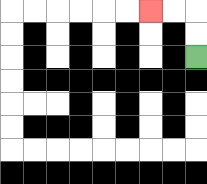{'start': '[8, 2]', 'end': '[6, 0]', 'path_directions': 'U,U,L,L', 'path_coordinates': '[[8, 2], [8, 1], [8, 0], [7, 0], [6, 0]]'}